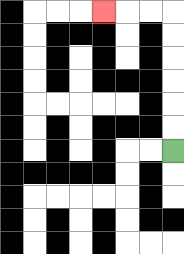{'start': '[7, 6]', 'end': '[4, 0]', 'path_directions': 'U,U,U,U,U,U,L,L,L', 'path_coordinates': '[[7, 6], [7, 5], [7, 4], [7, 3], [7, 2], [7, 1], [7, 0], [6, 0], [5, 0], [4, 0]]'}